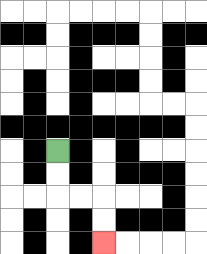{'start': '[2, 6]', 'end': '[4, 10]', 'path_directions': 'D,D,R,R,D,D', 'path_coordinates': '[[2, 6], [2, 7], [2, 8], [3, 8], [4, 8], [4, 9], [4, 10]]'}